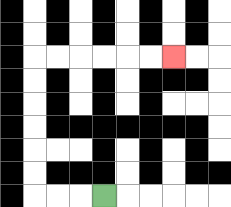{'start': '[4, 8]', 'end': '[7, 2]', 'path_directions': 'L,L,L,U,U,U,U,U,U,R,R,R,R,R,R', 'path_coordinates': '[[4, 8], [3, 8], [2, 8], [1, 8], [1, 7], [1, 6], [1, 5], [1, 4], [1, 3], [1, 2], [2, 2], [3, 2], [4, 2], [5, 2], [6, 2], [7, 2]]'}